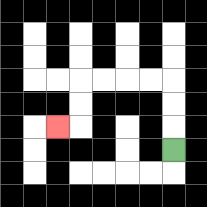{'start': '[7, 6]', 'end': '[2, 5]', 'path_directions': 'U,U,U,L,L,L,L,D,D,L', 'path_coordinates': '[[7, 6], [7, 5], [7, 4], [7, 3], [6, 3], [5, 3], [4, 3], [3, 3], [3, 4], [3, 5], [2, 5]]'}